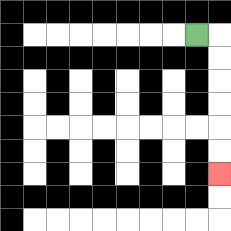{'start': '[8, 1]', 'end': '[9, 7]', 'path_directions': 'R,D,D,D,D,D,D', 'path_coordinates': '[[8, 1], [9, 1], [9, 2], [9, 3], [9, 4], [9, 5], [9, 6], [9, 7]]'}